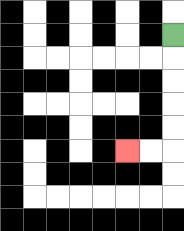{'start': '[7, 1]', 'end': '[5, 6]', 'path_directions': 'D,D,D,D,D,L,L', 'path_coordinates': '[[7, 1], [7, 2], [7, 3], [7, 4], [7, 5], [7, 6], [6, 6], [5, 6]]'}